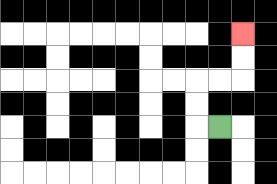{'start': '[9, 5]', 'end': '[10, 1]', 'path_directions': 'L,U,U,R,R,U,U', 'path_coordinates': '[[9, 5], [8, 5], [8, 4], [8, 3], [9, 3], [10, 3], [10, 2], [10, 1]]'}